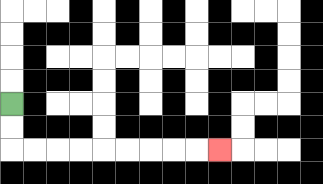{'start': '[0, 4]', 'end': '[9, 6]', 'path_directions': 'D,D,R,R,R,R,R,R,R,R,R', 'path_coordinates': '[[0, 4], [0, 5], [0, 6], [1, 6], [2, 6], [3, 6], [4, 6], [5, 6], [6, 6], [7, 6], [8, 6], [9, 6]]'}